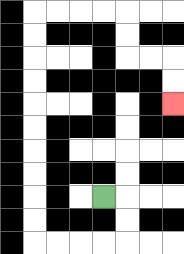{'start': '[4, 8]', 'end': '[7, 4]', 'path_directions': 'R,D,D,L,L,L,L,U,U,U,U,U,U,U,U,U,U,R,R,R,R,D,D,R,R,D,D', 'path_coordinates': '[[4, 8], [5, 8], [5, 9], [5, 10], [4, 10], [3, 10], [2, 10], [1, 10], [1, 9], [1, 8], [1, 7], [1, 6], [1, 5], [1, 4], [1, 3], [1, 2], [1, 1], [1, 0], [2, 0], [3, 0], [4, 0], [5, 0], [5, 1], [5, 2], [6, 2], [7, 2], [7, 3], [7, 4]]'}